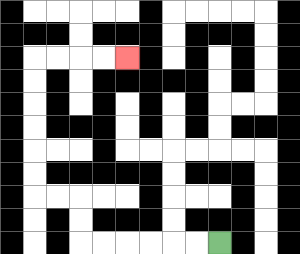{'start': '[9, 10]', 'end': '[5, 2]', 'path_directions': 'L,L,L,L,L,L,U,U,L,L,U,U,U,U,U,U,R,R,R,R', 'path_coordinates': '[[9, 10], [8, 10], [7, 10], [6, 10], [5, 10], [4, 10], [3, 10], [3, 9], [3, 8], [2, 8], [1, 8], [1, 7], [1, 6], [1, 5], [1, 4], [1, 3], [1, 2], [2, 2], [3, 2], [4, 2], [5, 2]]'}